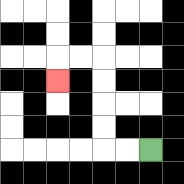{'start': '[6, 6]', 'end': '[2, 3]', 'path_directions': 'L,L,U,U,U,U,L,L,D', 'path_coordinates': '[[6, 6], [5, 6], [4, 6], [4, 5], [4, 4], [4, 3], [4, 2], [3, 2], [2, 2], [2, 3]]'}